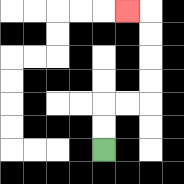{'start': '[4, 6]', 'end': '[5, 0]', 'path_directions': 'U,U,R,R,U,U,U,U,L', 'path_coordinates': '[[4, 6], [4, 5], [4, 4], [5, 4], [6, 4], [6, 3], [6, 2], [6, 1], [6, 0], [5, 0]]'}